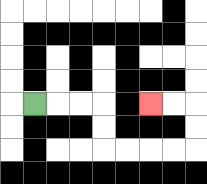{'start': '[1, 4]', 'end': '[6, 4]', 'path_directions': 'R,R,R,D,D,R,R,R,R,U,U,L,L', 'path_coordinates': '[[1, 4], [2, 4], [3, 4], [4, 4], [4, 5], [4, 6], [5, 6], [6, 6], [7, 6], [8, 6], [8, 5], [8, 4], [7, 4], [6, 4]]'}